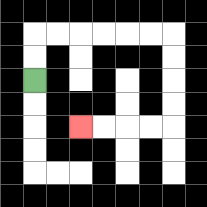{'start': '[1, 3]', 'end': '[3, 5]', 'path_directions': 'U,U,R,R,R,R,R,R,D,D,D,D,L,L,L,L', 'path_coordinates': '[[1, 3], [1, 2], [1, 1], [2, 1], [3, 1], [4, 1], [5, 1], [6, 1], [7, 1], [7, 2], [7, 3], [7, 4], [7, 5], [6, 5], [5, 5], [4, 5], [3, 5]]'}